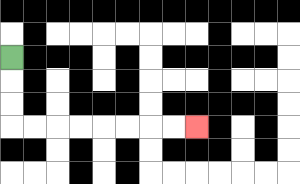{'start': '[0, 2]', 'end': '[8, 5]', 'path_directions': 'D,D,D,R,R,R,R,R,R,R,R', 'path_coordinates': '[[0, 2], [0, 3], [0, 4], [0, 5], [1, 5], [2, 5], [3, 5], [4, 5], [5, 5], [6, 5], [7, 5], [8, 5]]'}